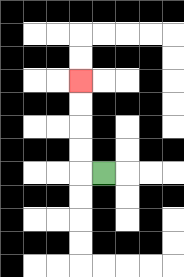{'start': '[4, 7]', 'end': '[3, 3]', 'path_directions': 'L,U,U,U,U', 'path_coordinates': '[[4, 7], [3, 7], [3, 6], [3, 5], [3, 4], [3, 3]]'}